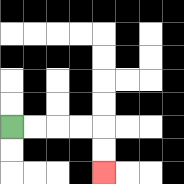{'start': '[0, 5]', 'end': '[4, 7]', 'path_directions': 'R,R,R,R,D,D', 'path_coordinates': '[[0, 5], [1, 5], [2, 5], [3, 5], [4, 5], [4, 6], [4, 7]]'}